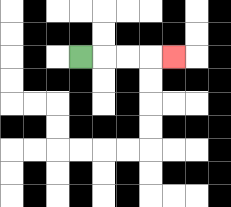{'start': '[3, 2]', 'end': '[7, 2]', 'path_directions': 'R,R,R,R', 'path_coordinates': '[[3, 2], [4, 2], [5, 2], [6, 2], [7, 2]]'}